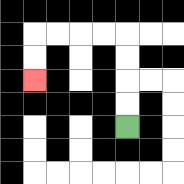{'start': '[5, 5]', 'end': '[1, 3]', 'path_directions': 'U,U,U,U,L,L,L,L,D,D', 'path_coordinates': '[[5, 5], [5, 4], [5, 3], [5, 2], [5, 1], [4, 1], [3, 1], [2, 1], [1, 1], [1, 2], [1, 3]]'}